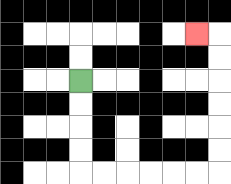{'start': '[3, 3]', 'end': '[8, 1]', 'path_directions': 'D,D,D,D,R,R,R,R,R,R,U,U,U,U,U,U,L', 'path_coordinates': '[[3, 3], [3, 4], [3, 5], [3, 6], [3, 7], [4, 7], [5, 7], [6, 7], [7, 7], [8, 7], [9, 7], [9, 6], [9, 5], [9, 4], [9, 3], [9, 2], [9, 1], [8, 1]]'}